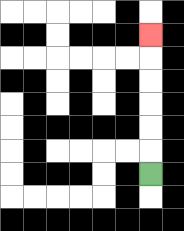{'start': '[6, 7]', 'end': '[6, 1]', 'path_directions': 'U,U,U,U,U,U', 'path_coordinates': '[[6, 7], [6, 6], [6, 5], [6, 4], [6, 3], [6, 2], [6, 1]]'}